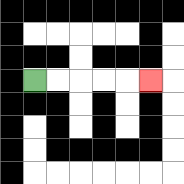{'start': '[1, 3]', 'end': '[6, 3]', 'path_directions': 'R,R,R,R,R', 'path_coordinates': '[[1, 3], [2, 3], [3, 3], [4, 3], [5, 3], [6, 3]]'}